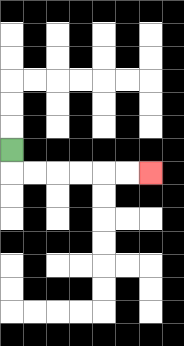{'start': '[0, 6]', 'end': '[6, 7]', 'path_directions': 'D,R,R,R,R,R,R', 'path_coordinates': '[[0, 6], [0, 7], [1, 7], [2, 7], [3, 7], [4, 7], [5, 7], [6, 7]]'}